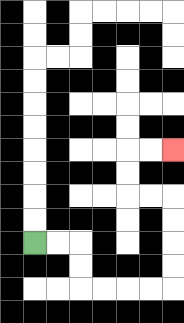{'start': '[1, 10]', 'end': '[7, 6]', 'path_directions': 'R,R,D,D,R,R,R,R,U,U,U,U,L,L,U,U,R,R', 'path_coordinates': '[[1, 10], [2, 10], [3, 10], [3, 11], [3, 12], [4, 12], [5, 12], [6, 12], [7, 12], [7, 11], [7, 10], [7, 9], [7, 8], [6, 8], [5, 8], [5, 7], [5, 6], [6, 6], [7, 6]]'}